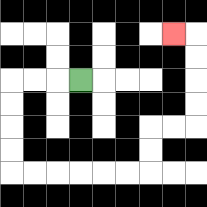{'start': '[3, 3]', 'end': '[7, 1]', 'path_directions': 'L,L,L,D,D,D,D,R,R,R,R,R,R,U,U,R,R,U,U,U,U,L', 'path_coordinates': '[[3, 3], [2, 3], [1, 3], [0, 3], [0, 4], [0, 5], [0, 6], [0, 7], [1, 7], [2, 7], [3, 7], [4, 7], [5, 7], [6, 7], [6, 6], [6, 5], [7, 5], [8, 5], [8, 4], [8, 3], [8, 2], [8, 1], [7, 1]]'}